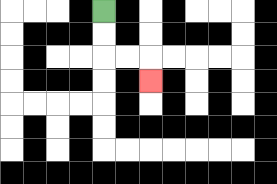{'start': '[4, 0]', 'end': '[6, 3]', 'path_directions': 'D,D,R,R,D', 'path_coordinates': '[[4, 0], [4, 1], [4, 2], [5, 2], [6, 2], [6, 3]]'}